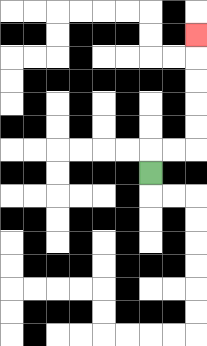{'start': '[6, 7]', 'end': '[8, 1]', 'path_directions': 'U,R,R,U,U,U,U,U', 'path_coordinates': '[[6, 7], [6, 6], [7, 6], [8, 6], [8, 5], [8, 4], [8, 3], [8, 2], [8, 1]]'}